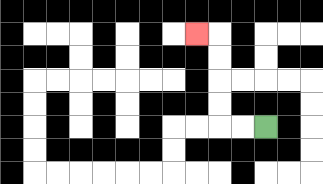{'start': '[11, 5]', 'end': '[8, 1]', 'path_directions': 'L,L,U,U,U,U,L', 'path_coordinates': '[[11, 5], [10, 5], [9, 5], [9, 4], [9, 3], [9, 2], [9, 1], [8, 1]]'}